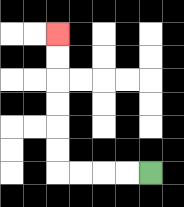{'start': '[6, 7]', 'end': '[2, 1]', 'path_directions': 'L,L,L,L,U,U,U,U,U,U', 'path_coordinates': '[[6, 7], [5, 7], [4, 7], [3, 7], [2, 7], [2, 6], [2, 5], [2, 4], [2, 3], [2, 2], [2, 1]]'}